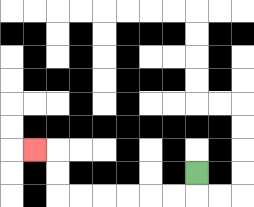{'start': '[8, 7]', 'end': '[1, 6]', 'path_directions': 'D,L,L,L,L,L,L,U,U,L', 'path_coordinates': '[[8, 7], [8, 8], [7, 8], [6, 8], [5, 8], [4, 8], [3, 8], [2, 8], [2, 7], [2, 6], [1, 6]]'}